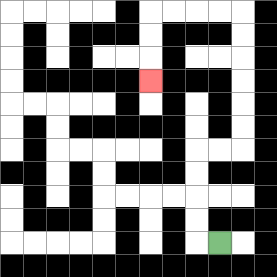{'start': '[9, 10]', 'end': '[6, 3]', 'path_directions': 'L,U,U,U,U,R,R,U,U,U,U,U,U,L,L,L,L,D,D,D', 'path_coordinates': '[[9, 10], [8, 10], [8, 9], [8, 8], [8, 7], [8, 6], [9, 6], [10, 6], [10, 5], [10, 4], [10, 3], [10, 2], [10, 1], [10, 0], [9, 0], [8, 0], [7, 0], [6, 0], [6, 1], [6, 2], [6, 3]]'}